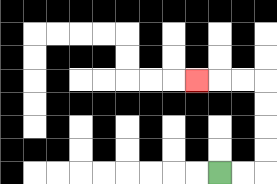{'start': '[9, 7]', 'end': '[8, 3]', 'path_directions': 'R,R,U,U,U,U,L,L,L', 'path_coordinates': '[[9, 7], [10, 7], [11, 7], [11, 6], [11, 5], [11, 4], [11, 3], [10, 3], [9, 3], [8, 3]]'}